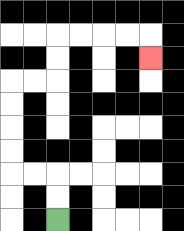{'start': '[2, 9]', 'end': '[6, 2]', 'path_directions': 'U,U,L,L,U,U,U,U,R,R,U,U,R,R,R,R,D', 'path_coordinates': '[[2, 9], [2, 8], [2, 7], [1, 7], [0, 7], [0, 6], [0, 5], [0, 4], [0, 3], [1, 3], [2, 3], [2, 2], [2, 1], [3, 1], [4, 1], [5, 1], [6, 1], [6, 2]]'}